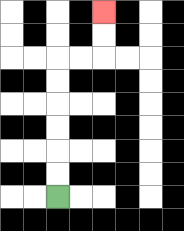{'start': '[2, 8]', 'end': '[4, 0]', 'path_directions': 'U,U,U,U,U,U,R,R,U,U', 'path_coordinates': '[[2, 8], [2, 7], [2, 6], [2, 5], [2, 4], [2, 3], [2, 2], [3, 2], [4, 2], [4, 1], [4, 0]]'}